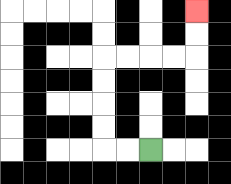{'start': '[6, 6]', 'end': '[8, 0]', 'path_directions': 'L,L,U,U,U,U,R,R,R,R,U,U', 'path_coordinates': '[[6, 6], [5, 6], [4, 6], [4, 5], [4, 4], [4, 3], [4, 2], [5, 2], [6, 2], [7, 2], [8, 2], [8, 1], [8, 0]]'}